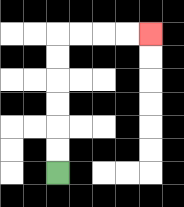{'start': '[2, 7]', 'end': '[6, 1]', 'path_directions': 'U,U,U,U,U,U,R,R,R,R', 'path_coordinates': '[[2, 7], [2, 6], [2, 5], [2, 4], [2, 3], [2, 2], [2, 1], [3, 1], [4, 1], [5, 1], [6, 1]]'}